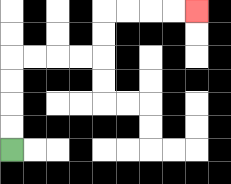{'start': '[0, 6]', 'end': '[8, 0]', 'path_directions': 'U,U,U,U,R,R,R,R,U,U,R,R,R,R', 'path_coordinates': '[[0, 6], [0, 5], [0, 4], [0, 3], [0, 2], [1, 2], [2, 2], [3, 2], [4, 2], [4, 1], [4, 0], [5, 0], [6, 0], [7, 0], [8, 0]]'}